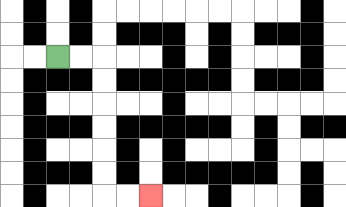{'start': '[2, 2]', 'end': '[6, 8]', 'path_directions': 'R,R,D,D,D,D,D,D,R,R', 'path_coordinates': '[[2, 2], [3, 2], [4, 2], [4, 3], [4, 4], [4, 5], [4, 6], [4, 7], [4, 8], [5, 8], [6, 8]]'}